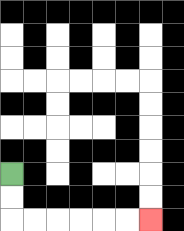{'start': '[0, 7]', 'end': '[6, 9]', 'path_directions': 'D,D,R,R,R,R,R,R', 'path_coordinates': '[[0, 7], [0, 8], [0, 9], [1, 9], [2, 9], [3, 9], [4, 9], [5, 9], [6, 9]]'}